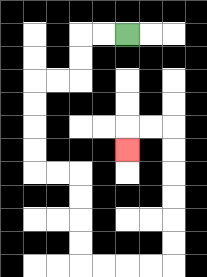{'start': '[5, 1]', 'end': '[5, 6]', 'path_directions': 'L,L,D,D,L,L,D,D,D,D,R,R,D,D,D,D,R,R,R,R,U,U,U,U,U,U,L,L,D', 'path_coordinates': '[[5, 1], [4, 1], [3, 1], [3, 2], [3, 3], [2, 3], [1, 3], [1, 4], [1, 5], [1, 6], [1, 7], [2, 7], [3, 7], [3, 8], [3, 9], [3, 10], [3, 11], [4, 11], [5, 11], [6, 11], [7, 11], [7, 10], [7, 9], [7, 8], [7, 7], [7, 6], [7, 5], [6, 5], [5, 5], [5, 6]]'}